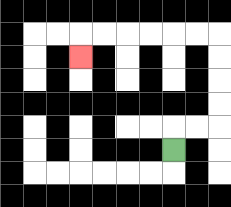{'start': '[7, 6]', 'end': '[3, 2]', 'path_directions': 'U,R,R,U,U,U,U,L,L,L,L,L,L,D', 'path_coordinates': '[[7, 6], [7, 5], [8, 5], [9, 5], [9, 4], [9, 3], [9, 2], [9, 1], [8, 1], [7, 1], [6, 1], [5, 1], [4, 1], [3, 1], [3, 2]]'}